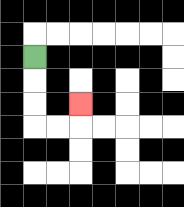{'start': '[1, 2]', 'end': '[3, 4]', 'path_directions': 'D,D,D,R,R,U', 'path_coordinates': '[[1, 2], [1, 3], [1, 4], [1, 5], [2, 5], [3, 5], [3, 4]]'}